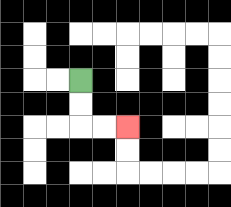{'start': '[3, 3]', 'end': '[5, 5]', 'path_directions': 'D,D,R,R', 'path_coordinates': '[[3, 3], [3, 4], [3, 5], [4, 5], [5, 5]]'}